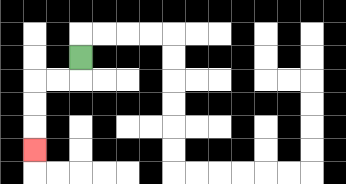{'start': '[3, 2]', 'end': '[1, 6]', 'path_directions': 'D,L,L,D,D,D', 'path_coordinates': '[[3, 2], [3, 3], [2, 3], [1, 3], [1, 4], [1, 5], [1, 6]]'}